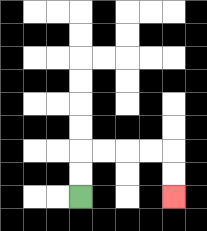{'start': '[3, 8]', 'end': '[7, 8]', 'path_directions': 'U,U,R,R,R,R,D,D', 'path_coordinates': '[[3, 8], [3, 7], [3, 6], [4, 6], [5, 6], [6, 6], [7, 6], [7, 7], [7, 8]]'}